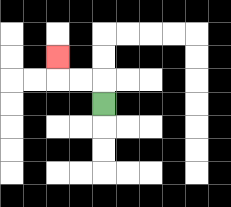{'start': '[4, 4]', 'end': '[2, 2]', 'path_directions': 'U,L,L,U', 'path_coordinates': '[[4, 4], [4, 3], [3, 3], [2, 3], [2, 2]]'}